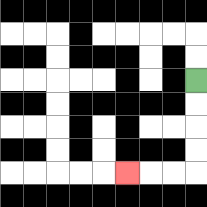{'start': '[8, 3]', 'end': '[5, 7]', 'path_directions': 'D,D,D,D,L,L,L', 'path_coordinates': '[[8, 3], [8, 4], [8, 5], [8, 6], [8, 7], [7, 7], [6, 7], [5, 7]]'}